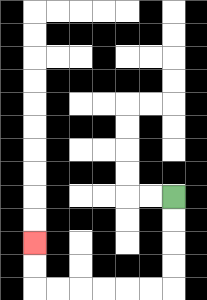{'start': '[7, 8]', 'end': '[1, 10]', 'path_directions': 'D,D,D,D,L,L,L,L,L,L,U,U', 'path_coordinates': '[[7, 8], [7, 9], [7, 10], [7, 11], [7, 12], [6, 12], [5, 12], [4, 12], [3, 12], [2, 12], [1, 12], [1, 11], [1, 10]]'}